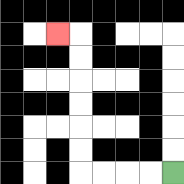{'start': '[7, 7]', 'end': '[2, 1]', 'path_directions': 'L,L,L,L,U,U,U,U,U,U,L', 'path_coordinates': '[[7, 7], [6, 7], [5, 7], [4, 7], [3, 7], [3, 6], [3, 5], [3, 4], [3, 3], [3, 2], [3, 1], [2, 1]]'}